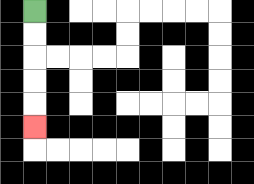{'start': '[1, 0]', 'end': '[1, 5]', 'path_directions': 'D,D,D,D,D', 'path_coordinates': '[[1, 0], [1, 1], [1, 2], [1, 3], [1, 4], [1, 5]]'}